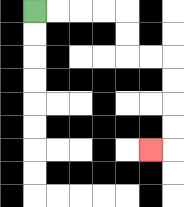{'start': '[1, 0]', 'end': '[6, 6]', 'path_directions': 'R,R,R,R,D,D,R,R,D,D,D,D,L', 'path_coordinates': '[[1, 0], [2, 0], [3, 0], [4, 0], [5, 0], [5, 1], [5, 2], [6, 2], [7, 2], [7, 3], [7, 4], [7, 5], [7, 6], [6, 6]]'}